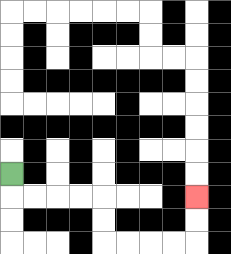{'start': '[0, 7]', 'end': '[8, 8]', 'path_directions': 'D,R,R,R,R,D,D,R,R,R,R,U,U', 'path_coordinates': '[[0, 7], [0, 8], [1, 8], [2, 8], [3, 8], [4, 8], [4, 9], [4, 10], [5, 10], [6, 10], [7, 10], [8, 10], [8, 9], [8, 8]]'}